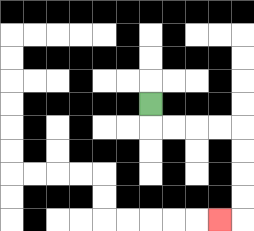{'start': '[6, 4]', 'end': '[9, 9]', 'path_directions': 'D,R,R,R,R,D,D,D,D,L', 'path_coordinates': '[[6, 4], [6, 5], [7, 5], [8, 5], [9, 5], [10, 5], [10, 6], [10, 7], [10, 8], [10, 9], [9, 9]]'}